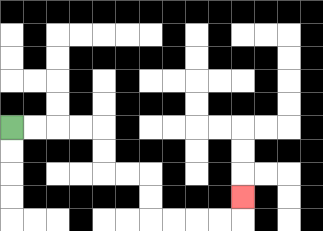{'start': '[0, 5]', 'end': '[10, 8]', 'path_directions': 'R,R,R,R,D,D,R,R,D,D,R,R,R,R,U', 'path_coordinates': '[[0, 5], [1, 5], [2, 5], [3, 5], [4, 5], [4, 6], [4, 7], [5, 7], [6, 7], [6, 8], [6, 9], [7, 9], [8, 9], [9, 9], [10, 9], [10, 8]]'}